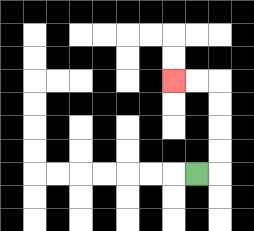{'start': '[8, 7]', 'end': '[7, 3]', 'path_directions': 'R,U,U,U,U,L,L', 'path_coordinates': '[[8, 7], [9, 7], [9, 6], [9, 5], [9, 4], [9, 3], [8, 3], [7, 3]]'}